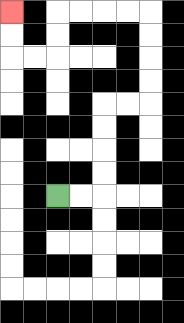{'start': '[2, 8]', 'end': '[0, 0]', 'path_directions': 'R,R,U,U,U,U,R,R,U,U,U,U,L,L,L,L,D,D,L,L,U,U', 'path_coordinates': '[[2, 8], [3, 8], [4, 8], [4, 7], [4, 6], [4, 5], [4, 4], [5, 4], [6, 4], [6, 3], [6, 2], [6, 1], [6, 0], [5, 0], [4, 0], [3, 0], [2, 0], [2, 1], [2, 2], [1, 2], [0, 2], [0, 1], [0, 0]]'}